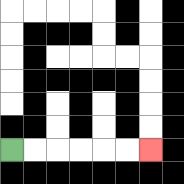{'start': '[0, 6]', 'end': '[6, 6]', 'path_directions': 'R,R,R,R,R,R', 'path_coordinates': '[[0, 6], [1, 6], [2, 6], [3, 6], [4, 6], [5, 6], [6, 6]]'}